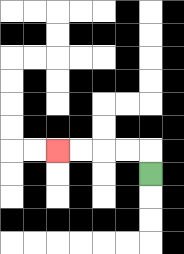{'start': '[6, 7]', 'end': '[2, 6]', 'path_directions': 'U,L,L,L,L', 'path_coordinates': '[[6, 7], [6, 6], [5, 6], [4, 6], [3, 6], [2, 6]]'}